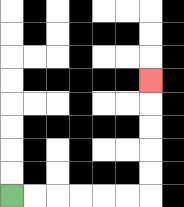{'start': '[0, 8]', 'end': '[6, 3]', 'path_directions': 'R,R,R,R,R,R,U,U,U,U,U', 'path_coordinates': '[[0, 8], [1, 8], [2, 8], [3, 8], [4, 8], [5, 8], [6, 8], [6, 7], [6, 6], [6, 5], [6, 4], [6, 3]]'}